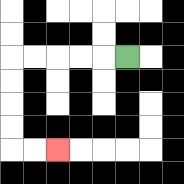{'start': '[5, 2]', 'end': '[2, 6]', 'path_directions': 'L,L,L,L,L,D,D,D,D,R,R', 'path_coordinates': '[[5, 2], [4, 2], [3, 2], [2, 2], [1, 2], [0, 2], [0, 3], [0, 4], [0, 5], [0, 6], [1, 6], [2, 6]]'}